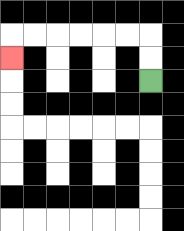{'start': '[6, 3]', 'end': '[0, 2]', 'path_directions': 'U,U,L,L,L,L,L,L,D', 'path_coordinates': '[[6, 3], [6, 2], [6, 1], [5, 1], [4, 1], [3, 1], [2, 1], [1, 1], [0, 1], [0, 2]]'}